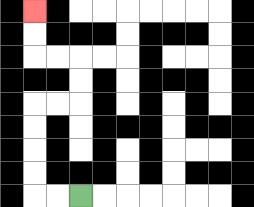{'start': '[3, 8]', 'end': '[1, 0]', 'path_directions': 'L,L,U,U,U,U,R,R,U,U,L,L,U,U', 'path_coordinates': '[[3, 8], [2, 8], [1, 8], [1, 7], [1, 6], [1, 5], [1, 4], [2, 4], [3, 4], [3, 3], [3, 2], [2, 2], [1, 2], [1, 1], [1, 0]]'}